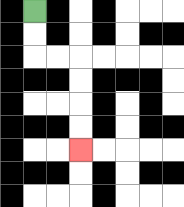{'start': '[1, 0]', 'end': '[3, 6]', 'path_directions': 'D,D,R,R,D,D,D,D', 'path_coordinates': '[[1, 0], [1, 1], [1, 2], [2, 2], [3, 2], [3, 3], [3, 4], [3, 5], [3, 6]]'}